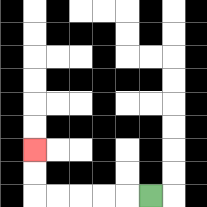{'start': '[6, 8]', 'end': '[1, 6]', 'path_directions': 'L,L,L,L,L,U,U', 'path_coordinates': '[[6, 8], [5, 8], [4, 8], [3, 8], [2, 8], [1, 8], [1, 7], [1, 6]]'}